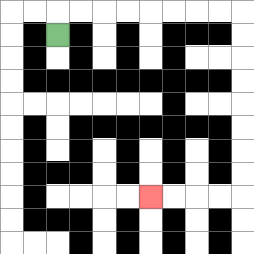{'start': '[2, 1]', 'end': '[6, 8]', 'path_directions': 'U,R,R,R,R,R,R,R,R,D,D,D,D,D,D,D,D,L,L,L,L', 'path_coordinates': '[[2, 1], [2, 0], [3, 0], [4, 0], [5, 0], [6, 0], [7, 0], [8, 0], [9, 0], [10, 0], [10, 1], [10, 2], [10, 3], [10, 4], [10, 5], [10, 6], [10, 7], [10, 8], [9, 8], [8, 8], [7, 8], [6, 8]]'}